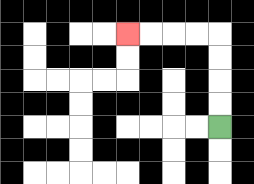{'start': '[9, 5]', 'end': '[5, 1]', 'path_directions': 'U,U,U,U,L,L,L,L', 'path_coordinates': '[[9, 5], [9, 4], [9, 3], [9, 2], [9, 1], [8, 1], [7, 1], [6, 1], [5, 1]]'}